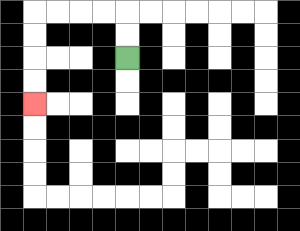{'start': '[5, 2]', 'end': '[1, 4]', 'path_directions': 'U,U,L,L,L,L,D,D,D,D', 'path_coordinates': '[[5, 2], [5, 1], [5, 0], [4, 0], [3, 0], [2, 0], [1, 0], [1, 1], [1, 2], [1, 3], [1, 4]]'}